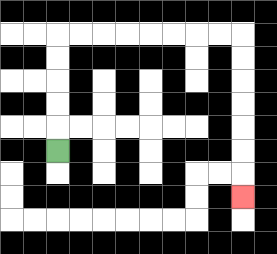{'start': '[2, 6]', 'end': '[10, 8]', 'path_directions': 'U,U,U,U,U,R,R,R,R,R,R,R,R,D,D,D,D,D,D,D', 'path_coordinates': '[[2, 6], [2, 5], [2, 4], [2, 3], [2, 2], [2, 1], [3, 1], [4, 1], [5, 1], [6, 1], [7, 1], [8, 1], [9, 1], [10, 1], [10, 2], [10, 3], [10, 4], [10, 5], [10, 6], [10, 7], [10, 8]]'}